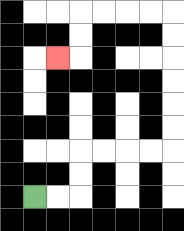{'start': '[1, 8]', 'end': '[2, 2]', 'path_directions': 'R,R,U,U,R,R,R,R,U,U,U,U,U,U,L,L,L,L,D,D,L', 'path_coordinates': '[[1, 8], [2, 8], [3, 8], [3, 7], [3, 6], [4, 6], [5, 6], [6, 6], [7, 6], [7, 5], [7, 4], [7, 3], [7, 2], [7, 1], [7, 0], [6, 0], [5, 0], [4, 0], [3, 0], [3, 1], [3, 2], [2, 2]]'}